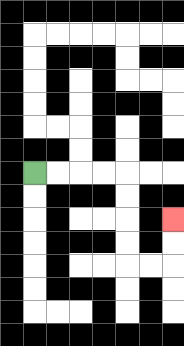{'start': '[1, 7]', 'end': '[7, 9]', 'path_directions': 'R,R,R,R,D,D,D,D,R,R,U,U', 'path_coordinates': '[[1, 7], [2, 7], [3, 7], [4, 7], [5, 7], [5, 8], [5, 9], [5, 10], [5, 11], [6, 11], [7, 11], [7, 10], [7, 9]]'}